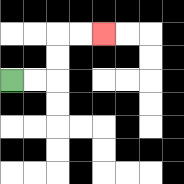{'start': '[0, 3]', 'end': '[4, 1]', 'path_directions': 'R,R,U,U,R,R', 'path_coordinates': '[[0, 3], [1, 3], [2, 3], [2, 2], [2, 1], [3, 1], [4, 1]]'}